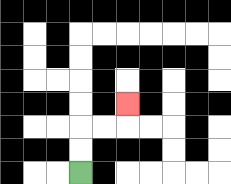{'start': '[3, 7]', 'end': '[5, 4]', 'path_directions': 'U,U,R,R,U', 'path_coordinates': '[[3, 7], [3, 6], [3, 5], [4, 5], [5, 5], [5, 4]]'}